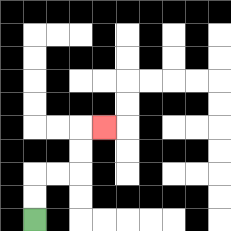{'start': '[1, 9]', 'end': '[4, 5]', 'path_directions': 'U,U,R,R,U,U,R', 'path_coordinates': '[[1, 9], [1, 8], [1, 7], [2, 7], [3, 7], [3, 6], [3, 5], [4, 5]]'}